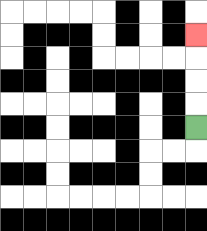{'start': '[8, 5]', 'end': '[8, 1]', 'path_directions': 'U,U,U,U', 'path_coordinates': '[[8, 5], [8, 4], [8, 3], [8, 2], [8, 1]]'}